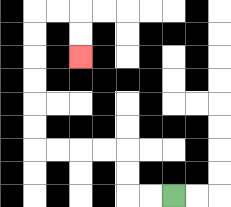{'start': '[7, 8]', 'end': '[3, 2]', 'path_directions': 'L,L,U,U,L,L,L,L,U,U,U,U,U,U,R,R,D,D', 'path_coordinates': '[[7, 8], [6, 8], [5, 8], [5, 7], [5, 6], [4, 6], [3, 6], [2, 6], [1, 6], [1, 5], [1, 4], [1, 3], [1, 2], [1, 1], [1, 0], [2, 0], [3, 0], [3, 1], [3, 2]]'}